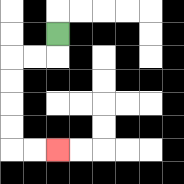{'start': '[2, 1]', 'end': '[2, 6]', 'path_directions': 'D,L,L,D,D,D,D,R,R', 'path_coordinates': '[[2, 1], [2, 2], [1, 2], [0, 2], [0, 3], [0, 4], [0, 5], [0, 6], [1, 6], [2, 6]]'}